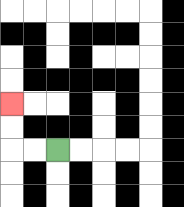{'start': '[2, 6]', 'end': '[0, 4]', 'path_directions': 'L,L,U,U', 'path_coordinates': '[[2, 6], [1, 6], [0, 6], [0, 5], [0, 4]]'}